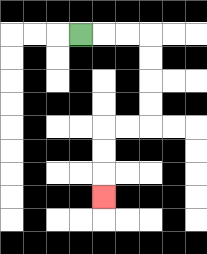{'start': '[3, 1]', 'end': '[4, 8]', 'path_directions': 'R,R,R,D,D,D,D,L,L,D,D,D', 'path_coordinates': '[[3, 1], [4, 1], [5, 1], [6, 1], [6, 2], [6, 3], [6, 4], [6, 5], [5, 5], [4, 5], [4, 6], [4, 7], [4, 8]]'}